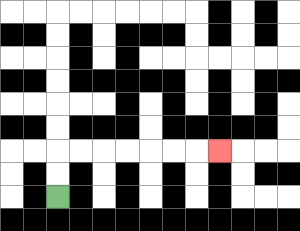{'start': '[2, 8]', 'end': '[9, 6]', 'path_directions': 'U,U,R,R,R,R,R,R,R', 'path_coordinates': '[[2, 8], [2, 7], [2, 6], [3, 6], [4, 6], [5, 6], [6, 6], [7, 6], [8, 6], [9, 6]]'}